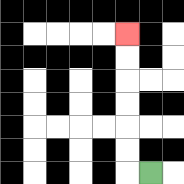{'start': '[6, 7]', 'end': '[5, 1]', 'path_directions': 'L,U,U,U,U,U,U', 'path_coordinates': '[[6, 7], [5, 7], [5, 6], [5, 5], [5, 4], [5, 3], [5, 2], [5, 1]]'}